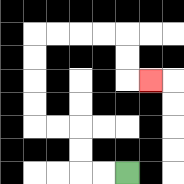{'start': '[5, 7]', 'end': '[6, 3]', 'path_directions': 'L,L,U,U,L,L,U,U,U,U,R,R,R,R,D,D,R', 'path_coordinates': '[[5, 7], [4, 7], [3, 7], [3, 6], [3, 5], [2, 5], [1, 5], [1, 4], [1, 3], [1, 2], [1, 1], [2, 1], [3, 1], [4, 1], [5, 1], [5, 2], [5, 3], [6, 3]]'}